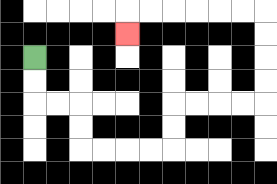{'start': '[1, 2]', 'end': '[5, 1]', 'path_directions': 'D,D,R,R,D,D,R,R,R,R,U,U,R,R,R,R,U,U,U,U,L,L,L,L,L,L,D', 'path_coordinates': '[[1, 2], [1, 3], [1, 4], [2, 4], [3, 4], [3, 5], [3, 6], [4, 6], [5, 6], [6, 6], [7, 6], [7, 5], [7, 4], [8, 4], [9, 4], [10, 4], [11, 4], [11, 3], [11, 2], [11, 1], [11, 0], [10, 0], [9, 0], [8, 0], [7, 0], [6, 0], [5, 0], [5, 1]]'}